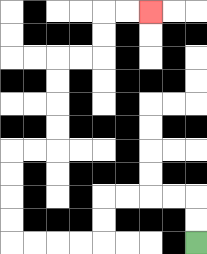{'start': '[8, 10]', 'end': '[6, 0]', 'path_directions': 'U,U,L,L,L,L,D,D,L,L,L,L,U,U,U,U,R,R,U,U,U,U,R,R,U,U,R,R', 'path_coordinates': '[[8, 10], [8, 9], [8, 8], [7, 8], [6, 8], [5, 8], [4, 8], [4, 9], [4, 10], [3, 10], [2, 10], [1, 10], [0, 10], [0, 9], [0, 8], [0, 7], [0, 6], [1, 6], [2, 6], [2, 5], [2, 4], [2, 3], [2, 2], [3, 2], [4, 2], [4, 1], [4, 0], [5, 0], [6, 0]]'}